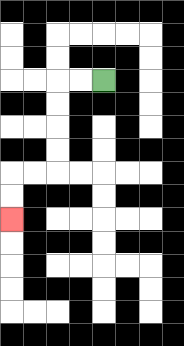{'start': '[4, 3]', 'end': '[0, 9]', 'path_directions': 'L,L,D,D,D,D,L,L,D,D', 'path_coordinates': '[[4, 3], [3, 3], [2, 3], [2, 4], [2, 5], [2, 6], [2, 7], [1, 7], [0, 7], [0, 8], [0, 9]]'}